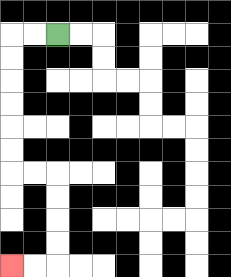{'start': '[2, 1]', 'end': '[0, 11]', 'path_directions': 'L,L,D,D,D,D,D,D,R,R,D,D,D,D,L,L', 'path_coordinates': '[[2, 1], [1, 1], [0, 1], [0, 2], [0, 3], [0, 4], [0, 5], [0, 6], [0, 7], [1, 7], [2, 7], [2, 8], [2, 9], [2, 10], [2, 11], [1, 11], [0, 11]]'}